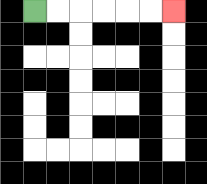{'start': '[1, 0]', 'end': '[7, 0]', 'path_directions': 'R,R,R,R,R,R', 'path_coordinates': '[[1, 0], [2, 0], [3, 0], [4, 0], [5, 0], [6, 0], [7, 0]]'}